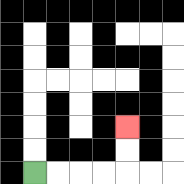{'start': '[1, 7]', 'end': '[5, 5]', 'path_directions': 'R,R,R,R,U,U', 'path_coordinates': '[[1, 7], [2, 7], [3, 7], [4, 7], [5, 7], [5, 6], [5, 5]]'}